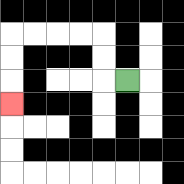{'start': '[5, 3]', 'end': '[0, 4]', 'path_directions': 'L,U,U,L,L,L,L,D,D,D', 'path_coordinates': '[[5, 3], [4, 3], [4, 2], [4, 1], [3, 1], [2, 1], [1, 1], [0, 1], [0, 2], [0, 3], [0, 4]]'}